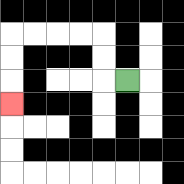{'start': '[5, 3]', 'end': '[0, 4]', 'path_directions': 'L,U,U,L,L,L,L,D,D,D', 'path_coordinates': '[[5, 3], [4, 3], [4, 2], [4, 1], [3, 1], [2, 1], [1, 1], [0, 1], [0, 2], [0, 3], [0, 4]]'}